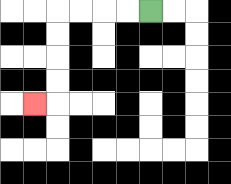{'start': '[6, 0]', 'end': '[1, 4]', 'path_directions': 'L,L,L,L,D,D,D,D,L', 'path_coordinates': '[[6, 0], [5, 0], [4, 0], [3, 0], [2, 0], [2, 1], [2, 2], [2, 3], [2, 4], [1, 4]]'}